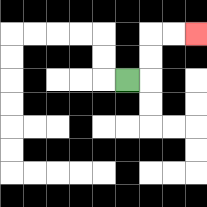{'start': '[5, 3]', 'end': '[8, 1]', 'path_directions': 'R,U,U,R,R', 'path_coordinates': '[[5, 3], [6, 3], [6, 2], [6, 1], [7, 1], [8, 1]]'}